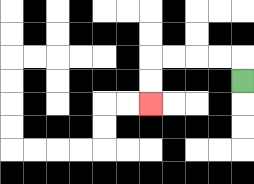{'start': '[10, 3]', 'end': '[6, 4]', 'path_directions': 'U,L,L,L,L,D,D', 'path_coordinates': '[[10, 3], [10, 2], [9, 2], [8, 2], [7, 2], [6, 2], [6, 3], [6, 4]]'}